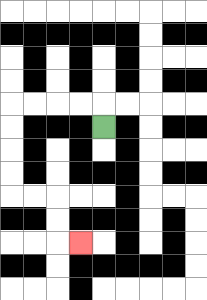{'start': '[4, 5]', 'end': '[3, 10]', 'path_directions': 'U,L,L,L,L,D,D,D,D,R,R,D,D,R', 'path_coordinates': '[[4, 5], [4, 4], [3, 4], [2, 4], [1, 4], [0, 4], [0, 5], [0, 6], [0, 7], [0, 8], [1, 8], [2, 8], [2, 9], [2, 10], [3, 10]]'}